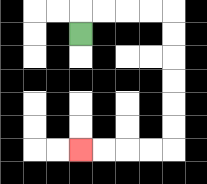{'start': '[3, 1]', 'end': '[3, 6]', 'path_directions': 'U,R,R,R,R,D,D,D,D,D,D,L,L,L,L', 'path_coordinates': '[[3, 1], [3, 0], [4, 0], [5, 0], [6, 0], [7, 0], [7, 1], [7, 2], [7, 3], [7, 4], [7, 5], [7, 6], [6, 6], [5, 6], [4, 6], [3, 6]]'}